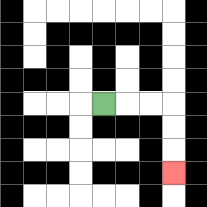{'start': '[4, 4]', 'end': '[7, 7]', 'path_directions': 'R,R,R,D,D,D', 'path_coordinates': '[[4, 4], [5, 4], [6, 4], [7, 4], [7, 5], [7, 6], [7, 7]]'}